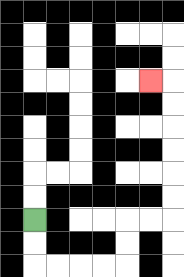{'start': '[1, 9]', 'end': '[6, 3]', 'path_directions': 'D,D,R,R,R,R,U,U,R,R,U,U,U,U,U,U,L', 'path_coordinates': '[[1, 9], [1, 10], [1, 11], [2, 11], [3, 11], [4, 11], [5, 11], [5, 10], [5, 9], [6, 9], [7, 9], [7, 8], [7, 7], [7, 6], [7, 5], [7, 4], [7, 3], [6, 3]]'}